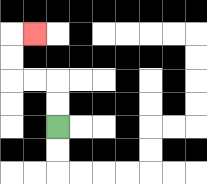{'start': '[2, 5]', 'end': '[1, 1]', 'path_directions': 'U,U,L,L,U,U,R', 'path_coordinates': '[[2, 5], [2, 4], [2, 3], [1, 3], [0, 3], [0, 2], [0, 1], [1, 1]]'}